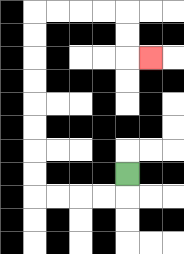{'start': '[5, 7]', 'end': '[6, 2]', 'path_directions': 'D,L,L,L,L,U,U,U,U,U,U,U,U,R,R,R,R,D,D,R', 'path_coordinates': '[[5, 7], [5, 8], [4, 8], [3, 8], [2, 8], [1, 8], [1, 7], [1, 6], [1, 5], [1, 4], [1, 3], [1, 2], [1, 1], [1, 0], [2, 0], [3, 0], [4, 0], [5, 0], [5, 1], [5, 2], [6, 2]]'}